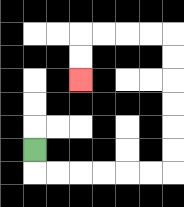{'start': '[1, 6]', 'end': '[3, 3]', 'path_directions': 'D,R,R,R,R,R,R,U,U,U,U,U,U,L,L,L,L,D,D', 'path_coordinates': '[[1, 6], [1, 7], [2, 7], [3, 7], [4, 7], [5, 7], [6, 7], [7, 7], [7, 6], [7, 5], [7, 4], [7, 3], [7, 2], [7, 1], [6, 1], [5, 1], [4, 1], [3, 1], [3, 2], [3, 3]]'}